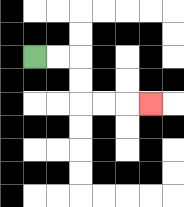{'start': '[1, 2]', 'end': '[6, 4]', 'path_directions': 'R,R,D,D,R,R,R', 'path_coordinates': '[[1, 2], [2, 2], [3, 2], [3, 3], [3, 4], [4, 4], [5, 4], [6, 4]]'}